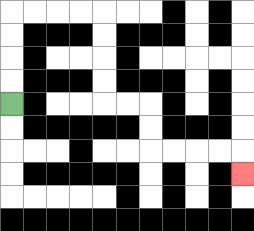{'start': '[0, 4]', 'end': '[10, 7]', 'path_directions': 'U,U,U,U,R,R,R,R,D,D,D,D,R,R,D,D,R,R,R,R,D', 'path_coordinates': '[[0, 4], [0, 3], [0, 2], [0, 1], [0, 0], [1, 0], [2, 0], [3, 0], [4, 0], [4, 1], [4, 2], [4, 3], [4, 4], [5, 4], [6, 4], [6, 5], [6, 6], [7, 6], [8, 6], [9, 6], [10, 6], [10, 7]]'}